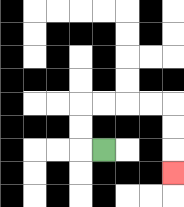{'start': '[4, 6]', 'end': '[7, 7]', 'path_directions': 'L,U,U,R,R,R,R,D,D,D', 'path_coordinates': '[[4, 6], [3, 6], [3, 5], [3, 4], [4, 4], [5, 4], [6, 4], [7, 4], [7, 5], [7, 6], [7, 7]]'}